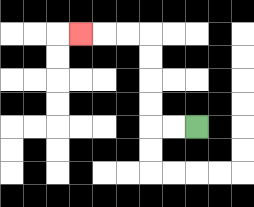{'start': '[8, 5]', 'end': '[3, 1]', 'path_directions': 'L,L,U,U,U,U,L,L,L', 'path_coordinates': '[[8, 5], [7, 5], [6, 5], [6, 4], [6, 3], [6, 2], [6, 1], [5, 1], [4, 1], [3, 1]]'}